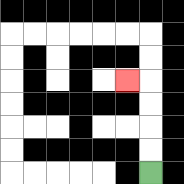{'start': '[6, 7]', 'end': '[5, 3]', 'path_directions': 'U,U,U,U,L', 'path_coordinates': '[[6, 7], [6, 6], [6, 5], [6, 4], [6, 3], [5, 3]]'}